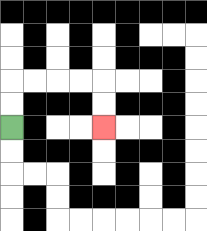{'start': '[0, 5]', 'end': '[4, 5]', 'path_directions': 'U,U,R,R,R,R,D,D', 'path_coordinates': '[[0, 5], [0, 4], [0, 3], [1, 3], [2, 3], [3, 3], [4, 3], [4, 4], [4, 5]]'}